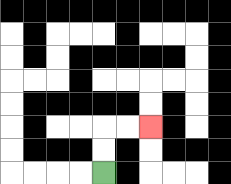{'start': '[4, 7]', 'end': '[6, 5]', 'path_directions': 'U,U,R,R', 'path_coordinates': '[[4, 7], [4, 6], [4, 5], [5, 5], [6, 5]]'}